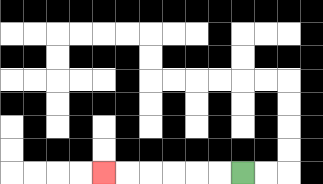{'start': '[10, 7]', 'end': '[4, 7]', 'path_directions': 'L,L,L,L,L,L', 'path_coordinates': '[[10, 7], [9, 7], [8, 7], [7, 7], [6, 7], [5, 7], [4, 7]]'}